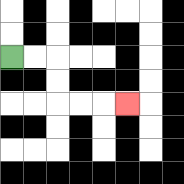{'start': '[0, 2]', 'end': '[5, 4]', 'path_directions': 'R,R,D,D,R,R,R', 'path_coordinates': '[[0, 2], [1, 2], [2, 2], [2, 3], [2, 4], [3, 4], [4, 4], [5, 4]]'}